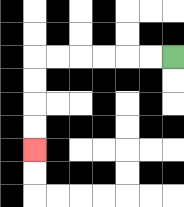{'start': '[7, 2]', 'end': '[1, 6]', 'path_directions': 'L,L,L,L,L,L,D,D,D,D', 'path_coordinates': '[[7, 2], [6, 2], [5, 2], [4, 2], [3, 2], [2, 2], [1, 2], [1, 3], [1, 4], [1, 5], [1, 6]]'}